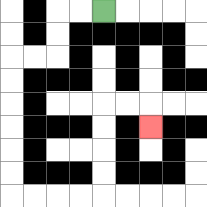{'start': '[4, 0]', 'end': '[6, 5]', 'path_directions': 'L,L,D,D,L,L,D,D,D,D,D,D,R,R,R,R,U,U,U,U,R,R,D', 'path_coordinates': '[[4, 0], [3, 0], [2, 0], [2, 1], [2, 2], [1, 2], [0, 2], [0, 3], [0, 4], [0, 5], [0, 6], [0, 7], [0, 8], [1, 8], [2, 8], [3, 8], [4, 8], [4, 7], [4, 6], [4, 5], [4, 4], [5, 4], [6, 4], [6, 5]]'}